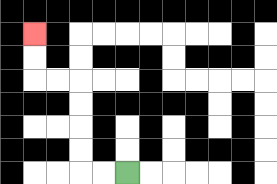{'start': '[5, 7]', 'end': '[1, 1]', 'path_directions': 'L,L,U,U,U,U,L,L,U,U', 'path_coordinates': '[[5, 7], [4, 7], [3, 7], [3, 6], [3, 5], [3, 4], [3, 3], [2, 3], [1, 3], [1, 2], [1, 1]]'}